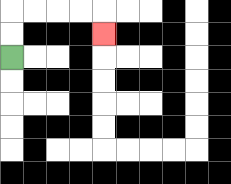{'start': '[0, 2]', 'end': '[4, 1]', 'path_directions': 'U,U,R,R,R,R,D', 'path_coordinates': '[[0, 2], [0, 1], [0, 0], [1, 0], [2, 0], [3, 0], [4, 0], [4, 1]]'}